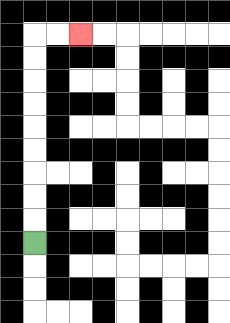{'start': '[1, 10]', 'end': '[3, 1]', 'path_directions': 'U,U,U,U,U,U,U,U,U,R,R', 'path_coordinates': '[[1, 10], [1, 9], [1, 8], [1, 7], [1, 6], [1, 5], [1, 4], [1, 3], [1, 2], [1, 1], [2, 1], [3, 1]]'}